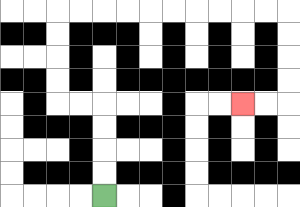{'start': '[4, 8]', 'end': '[10, 4]', 'path_directions': 'U,U,U,U,L,L,U,U,U,U,R,R,R,R,R,R,R,R,R,R,D,D,D,D,L,L', 'path_coordinates': '[[4, 8], [4, 7], [4, 6], [4, 5], [4, 4], [3, 4], [2, 4], [2, 3], [2, 2], [2, 1], [2, 0], [3, 0], [4, 0], [5, 0], [6, 0], [7, 0], [8, 0], [9, 0], [10, 0], [11, 0], [12, 0], [12, 1], [12, 2], [12, 3], [12, 4], [11, 4], [10, 4]]'}